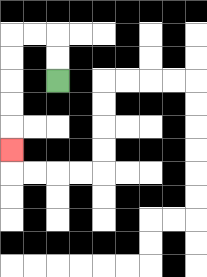{'start': '[2, 3]', 'end': '[0, 6]', 'path_directions': 'U,U,L,L,D,D,D,D,D', 'path_coordinates': '[[2, 3], [2, 2], [2, 1], [1, 1], [0, 1], [0, 2], [0, 3], [0, 4], [0, 5], [0, 6]]'}